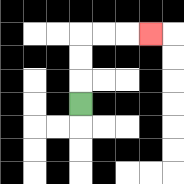{'start': '[3, 4]', 'end': '[6, 1]', 'path_directions': 'U,U,U,R,R,R', 'path_coordinates': '[[3, 4], [3, 3], [3, 2], [3, 1], [4, 1], [5, 1], [6, 1]]'}